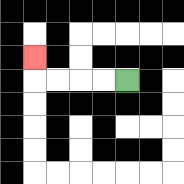{'start': '[5, 3]', 'end': '[1, 2]', 'path_directions': 'L,L,L,L,U', 'path_coordinates': '[[5, 3], [4, 3], [3, 3], [2, 3], [1, 3], [1, 2]]'}